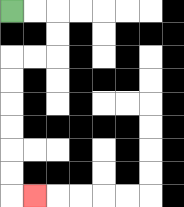{'start': '[0, 0]', 'end': '[1, 8]', 'path_directions': 'R,R,D,D,L,L,D,D,D,D,D,D,R', 'path_coordinates': '[[0, 0], [1, 0], [2, 0], [2, 1], [2, 2], [1, 2], [0, 2], [0, 3], [0, 4], [0, 5], [0, 6], [0, 7], [0, 8], [1, 8]]'}